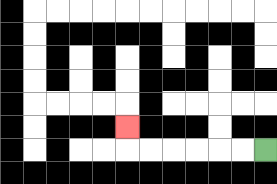{'start': '[11, 6]', 'end': '[5, 5]', 'path_directions': 'L,L,L,L,L,L,U', 'path_coordinates': '[[11, 6], [10, 6], [9, 6], [8, 6], [7, 6], [6, 6], [5, 6], [5, 5]]'}